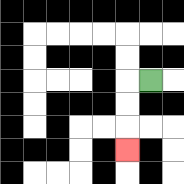{'start': '[6, 3]', 'end': '[5, 6]', 'path_directions': 'L,D,D,D', 'path_coordinates': '[[6, 3], [5, 3], [5, 4], [5, 5], [5, 6]]'}